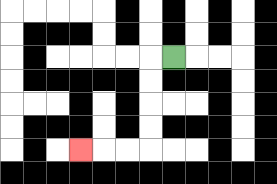{'start': '[7, 2]', 'end': '[3, 6]', 'path_directions': 'L,D,D,D,D,L,L,L', 'path_coordinates': '[[7, 2], [6, 2], [6, 3], [6, 4], [6, 5], [6, 6], [5, 6], [4, 6], [3, 6]]'}